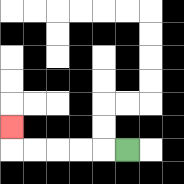{'start': '[5, 6]', 'end': '[0, 5]', 'path_directions': 'L,L,L,L,L,U', 'path_coordinates': '[[5, 6], [4, 6], [3, 6], [2, 6], [1, 6], [0, 6], [0, 5]]'}